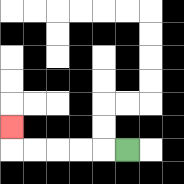{'start': '[5, 6]', 'end': '[0, 5]', 'path_directions': 'L,L,L,L,L,U', 'path_coordinates': '[[5, 6], [4, 6], [3, 6], [2, 6], [1, 6], [0, 6], [0, 5]]'}